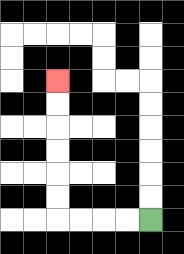{'start': '[6, 9]', 'end': '[2, 3]', 'path_directions': 'L,L,L,L,U,U,U,U,U,U', 'path_coordinates': '[[6, 9], [5, 9], [4, 9], [3, 9], [2, 9], [2, 8], [2, 7], [2, 6], [2, 5], [2, 4], [2, 3]]'}